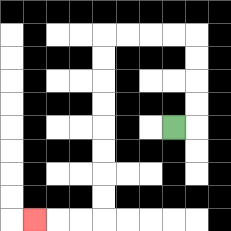{'start': '[7, 5]', 'end': '[1, 9]', 'path_directions': 'R,U,U,U,U,L,L,L,L,D,D,D,D,D,D,D,D,L,L,L', 'path_coordinates': '[[7, 5], [8, 5], [8, 4], [8, 3], [8, 2], [8, 1], [7, 1], [6, 1], [5, 1], [4, 1], [4, 2], [4, 3], [4, 4], [4, 5], [4, 6], [4, 7], [4, 8], [4, 9], [3, 9], [2, 9], [1, 9]]'}